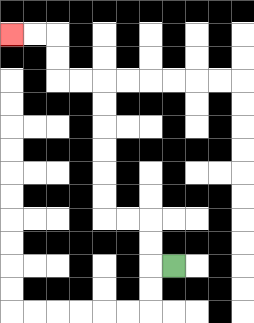{'start': '[7, 11]', 'end': '[0, 1]', 'path_directions': 'L,U,U,L,L,U,U,U,U,U,U,L,L,U,U,L,L', 'path_coordinates': '[[7, 11], [6, 11], [6, 10], [6, 9], [5, 9], [4, 9], [4, 8], [4, 7], [4, 6], [4, 5], [4, 4], [4, 3], [3, 3], [2, 3], [2, 2], [2, 1], [1, 1], [0, 1]]'}